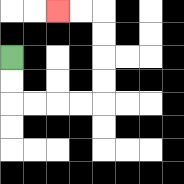{'start': '[0, 2]', 'end': '[2, 0]', 'path_directions': 'D,D,R,R,R,R,U,U,U,U,L,L', 'path_coordinates': '[[0, 2], [0, 3], [0, 4], [1, 4], [2, 4], [3, 4], [4, 4], [4, 3], [4, 2], [4, 1], [4, 0], [3, 0], [2, 0]]'}